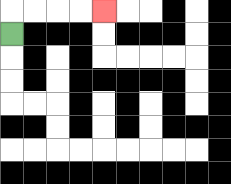{'start': '[0, 1]', 'end': '[4, 0]', 'path_directions': 'U,R,R,R,R', 'path_coordinates': '[[0, 1], [0, 0], [1, 0], [2, 0], [3, 0], [4, 0]]'}